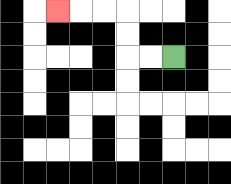{'start': '[7, 2]', 'end': '[2, 0]', 'path_directions': 'L,L,U,U,L,L,L', 'path_coordinates': '[[7, 2], [6, 2], [5, 2], [5, 1], [5, 0], [4, 0], [3, 0], [2, 0]]'}